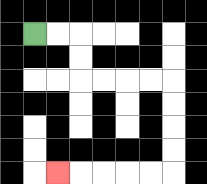{'start': '[1, 1]', 'end': '[2, 7]', 'path_directions': 'R,R,D,D,R,R,R,R,D,D,D,D,L,L,L,L,L', 'path_coordinates': '[[1, 1], [2, 1], [3, 1], [3, 2], [3, 3], [4, 3], [5, 3], [6, 3], [7, 3], [7, 4], [7, 5], [7, 6], [7, 7], [6, 7], [5, 7], [4, 7], [3, 7], [2, 7]]'}